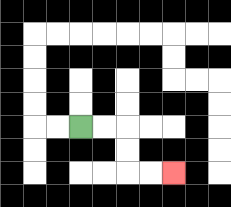{'start': '[3, 5]', 'end': '[7, 7]', 'path_directions': 'R,R,D,D,R,R', 'path_coordinates': '[[3, 5], [4, 5], [5, 5], [5, 6], [5, 7], [6, 7], [7, 7]]'}